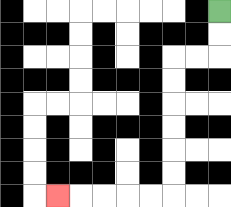{'start': '[9, 0]', 'end': '[2, 8]', 'path_directions': 'D,D,L,L,D,D,D,D,D,D,L,L,L,L,L', 'path_coordinates': '[[9, 0], [9, 1], [9, 2], [8, 2], [7, 2], [7, 3], [7, 4], [7, 5], [7, 6], [7, 7], [7, 8], [6, 8], [5, 8], [4, 8], [3, 8], [2, 8]]'}